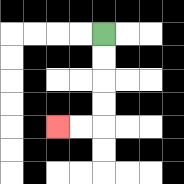{'start': '[4, 1]', 'end': '[2, 5]', 'path_directions': 'D,D,D,D,L,L', 'path_coordinates': '[[4, 1], [4, 2], [4, 3], [4, 4], [4, 5], [3, 5], [2, 5]]'}